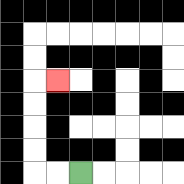{'start': '[3, 7]', 'end': '[2, 3]', 'path_directions': 'L,L,U,U,U,U,R', 'path_coordinates': '[[3, 7], [2, 7], [1, 7], [1, 6], [1, 5], [1, 4], [1, 3], [2, 3]]'}